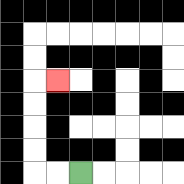{'start': '[3, 7]', 'end': '[2, 3]', 'path_directions': 'L,L,U,U,U,U,R', 'path_coordinates': '[[3, 7], [2, 7], [1, 7], [1, 6], [1, 5], [1, 4], [1, 3], [2, 3]]'}